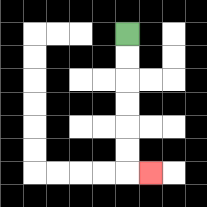{'start': '[5, 1]', 'end': '[6, 7]', 'path_directions': 'D,D,D,D,D,D,R', 'path_coordinates': '[[5, 1], [5, 2], [5, 3], [5, 4], [5, 5], [5, 6], [5, 7], [6, 7]]'}